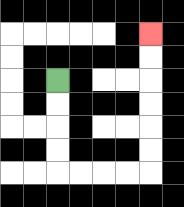{'start': '[2, 3]', 'end': '[6, 1]', 'path_directions': 'D,D,D,D,R,R,R,R,U,U,U,U,U,U', 'path_coordinates': '[[2, 3], [2, 4], [2, 5], [2, 6], [2, 7], [3, 7], [4, 7], [5, 7], [6, 7], [6, 6], [6, 5], [6, 4], [6, 3], [6, 2], [6, 1]]'}